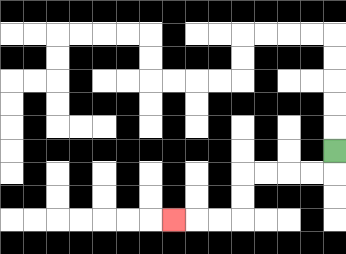{'start': '[14, 6]', 'end': '[7, 9]', 'path_directions': 'D,L,L,L,L,D,D,L,L,L', 'path_coordinates': '[[14, 6], [14, 7], [13, 7], [12, 7], [11, 7], [10, 7], [10, 8], [10, 9], [9, 9], [8, 9], [7, 9]]'}